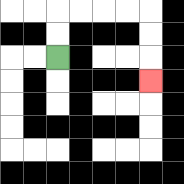{'start': '[2, 2]', 'end': '[6, 3]', 'path_directions': 'U,U,R,R,R,R,D,D,D', 'path_coordinates': '[[2, 2], [2, 1], [2, 0], [3, 0], [4, 0], [5, 0], [6, 0], [6, 1], [6, 2], [6, 3]]'}